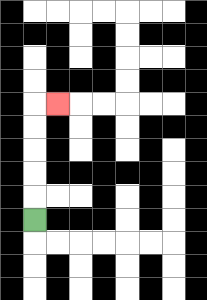{'start': '[1, 9]', 'end': '[2, 4]', 'path_directions': 'U,U,U,U,U,R', 'path_coordinates': '[[1, 9], [1, 8], [1, 7], [1, 6], [1, 5], [1, 4], [2, 4]]'}